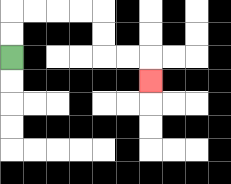{'start': '[0, 2]', 'end': '[6, 3]', 'path_directions': 'U,U,R,R,R,R,D,D,R,R,D', 'path_coordinates': '[[0, 2], [0, 1], [0, 0], [1, 0], [2, 0], [3, 0], [4, 0], [4, 1], [4, 2], [5, 2], [6, 2], [6, 3]]'}